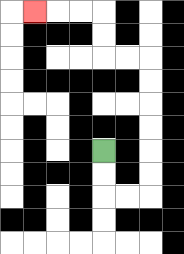{'start': '[4, 6]', 'end': '[1, 0]', 'path_directions': 'D,D,R,R,U,U,U,U,U,U,L,L,U,U,L,L,L', 'path_coordinates': '[[4, 6], [4, 7], [4, 8], [5, 8], [6, 8], [6, 7], [6, 6], [6, 5], [6, 4], [6, 3], [6, 2], [5, 2], [4, 2], [4, 1], [4, 0], [3, 0], [2, 0], [1, 0]]'}